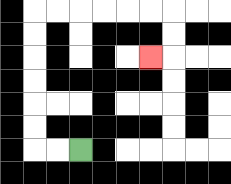{'start': '[3, 6]', 'end': '[6, 2]', 'path_directions': 'L,L,U,U,U,U,U,U,R,R,R,R,R,R,D,D,L', 'path_coordinates': '[[3, 6], [2, 6], [1, 6], [1, 5], [1, 4], [1, 3], [1, 2], [1, 1], [1, 0], [2, 0], [3, 0], [4, 0], [5, 0], [6, 0], [7, 0], [7, 1], [7, 2], [6, 2]]'}